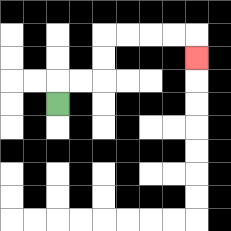{'start': '[2, 4]', 'end': '[8, 2]', 'path_directions': 'U,R,R,U,U,R,R,R,R,D', 'path_coordinates': '[[2, 4], [2, 3], [3, 3], [4, 3], [4, 2], [4, 1], [5, 1], [6, 1], [7, 1], [8, 1], [8, 2]]'}